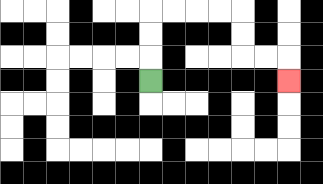{'start': '[6, 3]', 'end': '[12, 3]', 'path_directions': 'U,U,U,R,R,R,R,D,D,R,R,D', 'path_coordinates': '[[6, 3], [6, 2], [6, 1], [6, 0], [7, 0], [8, 0], [9, 0], [10, 0], [10, 1], [10, 2], [11, 2], [12, 2], [12, 3]]'}